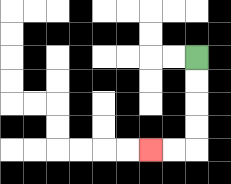{'start': '[8, 2]', 'end': '[6, 6]', 'path_directions': 'D,D,D,D,L,L', 'path_coordinates': '[[8, 2], [8, 3], [8, 4], [8, 5], [8, 6], [7, 6], [6, 6]]'}